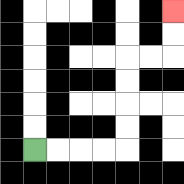{'start': '[1, 6]', 'end': '[7, 0]', 'path_directions': 'R,R,R,R,U,U,U,U,R,R,U,U', 'path_coordinates': '[[1, 6], [2, 6], [3, 6], [4, 6], [5, 6], [5, 5], [5, 4], [5, 3], [5, 2], [6, 2], [7, 2], [7, 1], [7, 0]]'}